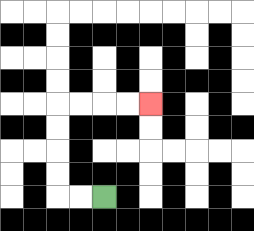{'start': '[4, 8]', 'end': '[6, 4]', 'path_directions': 'L,L,U,U,U,U,R,R,R,R', 'path_coordinates': '[[4, 8], [3, 8], [2, 8], [2, 7], [2, 6], [2, 5], [2, 4], [3, 4], [4, 4], [5, 4], [6, 4]]'}